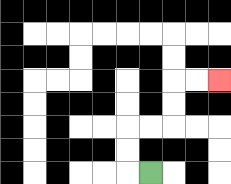{'start': '[6, 7]', 'end': '[9, 3]', 'path_directions': 'L,U,U,R,R,U,U,R,R', 'path_coordinates': '[[6, 7], [5, 7], [5, 6], [5, 5], [6, 5], [7, 5], [7, 4], [7, 3], [8, 3], [9, 3]]'}